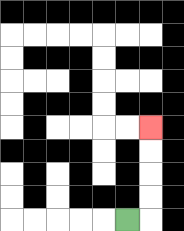{'start': '[5, 9]', 'end': '[6, 5]', 'path_directions': 'R,U,U,U,U', 'path_coordinates': '[[5, 9], [6, 9], [6, 8], [6, 7], [6, 6], [6, 5]]'}